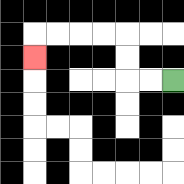{'start': '[7, 3]', 'end': '[1, 2]', 'path_directions': 'L,L,U,U,L,L,L,L,D', 'path_coordinates': '[[7, 3], [6, 3], [5, 3], [5, 2], [5, 1], [4, 1], [3, 1], [2, 1], [1, 1], [1, 2]]'}